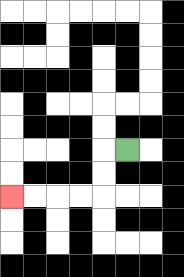{'start': '[5, 6]', 'end': '[0, 8]', 'path_directions': 'L,D,D,L,L,L,L', 'path_coordinates': '[[5, 6], [4, 6], [4, 7], [4, 8], [3, 8], [2, 8], [1, 8], [0, 8]]'}